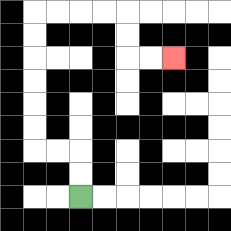{'start': '[3, 8]', 'end': '[7, 2]', 'path_directions': 'U,U,L,L,U,U,U,U,U,U,R,R,R,R,D,D,R,R', 'path_coordinates': '[[3, 8], [3, 7], [3, 6], [2, 6], [1, 6], [1, 5], [1, 4], [1, 3], [1, 2], [1, 1], [1, 0], [2, 0], [3, 0], [4, 0], [5, 0], [5, 1], [5, 2], [6, 2], [7, 2]]'}